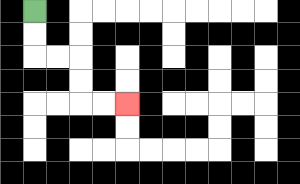{'start': '[1, 0]', 'end': '[5, 4]', 'path_directions': 'D,D,R,R,D,D,R,R', 'path_coordinates': '[[1, 0], [1, 1], [1, 2], [2, 2], [3, 2], [3, 3], [3, 4], [4, 4], [5, 4]]'}